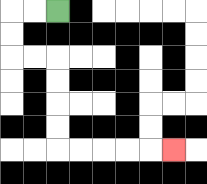{'start': '[2, 0]', 'end': '[7, 6]', 'path_directions': 'L,L,D,D,R,R,D,D,D,D,R,R,R,R,R', 'path_coordinates': '[[2, 0], [1, 0], [0, 0], [0, 1], [0, 2], [1, 2], [2, 2], [2, 3], [2, 4], [2, 5], [2, 6], [3, 6], [4, 6], [5, 6], [6, 6], [7, 6]]'}